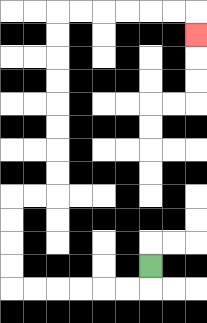{'start': '[6, 11]', 'end': '[8, 1]', 'path_directions': 'D,L,L,L,L,L,L,U,U,U,U,R,R,U,U,U,U,U,U,U,U,R,R,R,R,R,R,D', 'path_coordinates': '[[6, 11], [6, 12], [5, 12], [4, 12], [3, 12], [2, 12], [1, 12], [0, 12], [0, 11], [0, 10], [0, 9], [0, 8], [1, 8], [2, 8], [2, 7], [2, 6], [2, 5], [2, 4], [2, 3], [2, 2], [2, 1], [2, 0], [3, 0], [4, 0], [5, 0], [6, 0], [7, 0], [8, 0], [8, 1]]'}